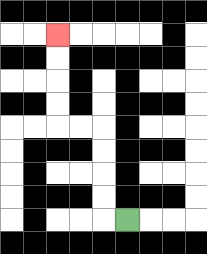{'start': '[5, 9]', 'end': '[2, 1]', 'path_directions': 'L,U,U,U,U,L,L,U,U,U,U', 'path_coordinates': '[[5, 9], [4, 9], [4, 8], [4, 7], [4, 6], [4, 5], [3, 5], [2, 5], [2, 4], [2, 3], [2, 2], [2, 1]]'}